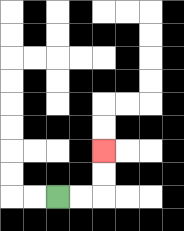{'start': '[2, 8]', 'end': '[4, 6]', 'path_directions': 'R,R,U,U', 'path_coordinates': '[[2, 8], [3, 8], [4, 8], [4, 7], [4, 6]]'}